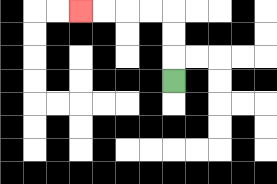{'start': '[7, 3]', 'end': '[3, 0]', 'path_directions': 'U,U,U,L,L,L,L', 'path_coordinates': '[[7, 3], [7, 2], [7, 1], [7, 0], [6, 0], [5, 0], [4, 0], [3, 0]]'}